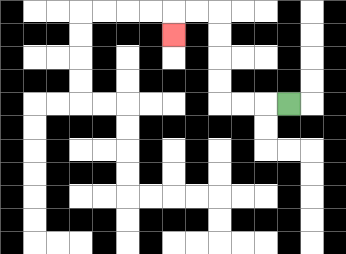{'start': '[12, 4]', 'end': '[7, 1]', 'path_directions': 'L,L,L,U,U,U,U,L,L,D', 'path_coordinates': '[[12, 4], [11, 4], [10, 4], [9, 4], [9, 3], [9, 2], [9, 1], [9, 0], [8, 0], [7, 0], [7, 1]]'}